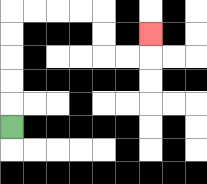{'start': '[0, 5]', 'end': '[6, 1]', 'path_directions': 'U,U,U,U,U,R,R,R,R,D,D,R,R,U', 'path_coordinates': '[[0, 5], [0, 4], [0, 3], [0, 2], [0, 1], [0, 0], [1, 0], [2, 0], [3, 0], [4, 0], [4, 1], [4, 2], [5, 2], [6, 2], [6, 1]]'}